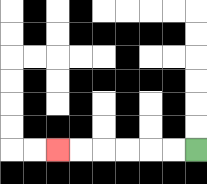{'start': '[8, 6]', 'end': '[2, 6]', 'path_directions': 'L,L,L,L,L,L', 'path_coordinates': '[[8, 6], [7, 6], [6, 6], [5, 6], [4, 6], [3, 6], [2, 6]]'}